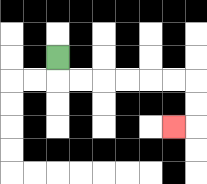{'start': '[2, 2]', 'end': '[7, 5]', 'path_directions': 'D,R,R,R,R,R,R,D,D,L', 'path_coordinates': '[[2, 2], [2, 3], [3, 3], [4, 3], [5, 3], [6, 3], [7, 3], [8, 3], [8, 4], [8, 5], [7, 5]]'}